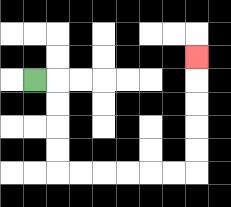{'start': '[1, 3]', 'end': '[8, 2]', 'path_directions': 'R,D,D,D,D,R,R,R,R,R,R,U,U,U,U,U', 'path_coordinates': '[[1, 3], [2, 3], [2, 4], [2, 5], [2, 6], [2, 7], [3, 7], [4, 7], [5, 7], [6, 7], [7, 7], [8, 7], [8, 6], [8, 5], [8, 4], [8, 3], [8, 2]]'}